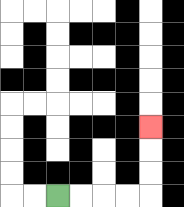{'start': '[2, 8]', 'end': '[6, 5]', 'path_directions': 'R,R,R,R,U,U,U', 'path_coordinates': '[[2, 8], [3, 8], [4, 8], [5, 8], [6, 8], [6, 7], [6, 6], [6, 5]]'}